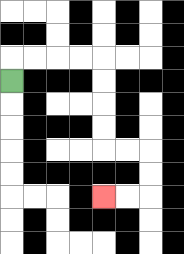{'start': '[0, 3]', 'end': '[4, 8]', 'path_directions': 'U,R,R,R,R,D,D,D,D,R,R,D,D,L,L', 'path_coordinates': '[[0, 3], [0, 2], [1, 2], [2, 2], [3, 2], [4, 2], [4, 3], [4, 4], [4, 5], [4, 6], [5, 6], [6, 6], [6, 7], [6, 8], [5, 8], [4, 8]]'}